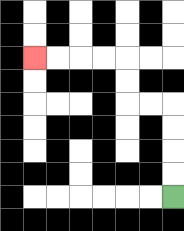{'start': '[7, 8]', 'end': '[1, 2]', 'path_directions': 'U,U,U,U,L,L,U,U,L,L,L,L', 'path_coordinates': '[[7, 8], [7, 7], [7, 6], [7, 5], [7, 4], [6, 4], [5, 4], [5, 3], [5, 2], [4, 2], [3, 2], [2, 2], [1, 2]]'}